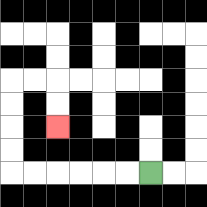{'start': '[6, 7]', 'end': '[2, 5]', 'path_directions': 'L,L,L,L,L,L,U,U,U,U,R,R,D,D', 'path_coordinates': '[[6, 7], [5, 7], [4, 7], [3, 7], [2, 7], [1, 7], [0, 7], [0, 6], [0, 5], [0, 4], [0, 3], [1, 3], [2, 3], [2, 4], [2, 5]]'}